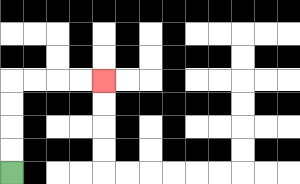{'start': '[0, 7]', 'end': '[4, 3]', 'path_directions': 'U,U,U,U,R,R,R,R', 'path_coordinates': '[[0, 7], [0, 6], [0, 5], [0, 4], [0, 3], [1, 3], [2, 3], [3, 3], [4, 3]]'}